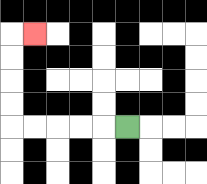{'start': '[5, 5]', 'end': '[1, 1]', 'path_directions': 'L,L,L,L,L,U,U,U,U,R', 'path_coordinates': '[[5, 5], [4, 5], [3, 5], [2, 5], [1, 5], [0, 5], [0, 4], [0, 3], [0, 2], [0, 1], [1, 1]]'}